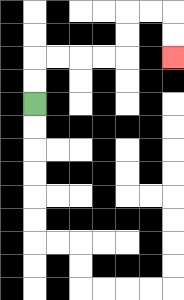{'start': '[1, 4]', 'end': '[7, 2]', 'path_directions': 'U,U,R,R,R,R,U,U,R,R,D,D', 'path_coordinates': '[[1, 4], [1, 3], [1, 2], [2, 2], [3, 2], [4, 2], [5, 2], [5, 1], [5, 0], [6, 0], [7, 0], [7, 1], [7, 2]]'}